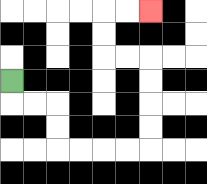{'start': '[0, 3]', 'end': '[6, 0]', 'path_directions': 'D,R,R,D,D,R,R,R,R,U,U,U,U,L,L,U,U,R,R', 'path_coordinates': '[[0, 3], [0, 4], [1, 4], [2, 4], [2, 5], [2, 6], [3, 6], [4, 6], [5, 6], [6, 6], [6, 5], [6, 4], [6, 3], [6, 2], [5, 2], [4, 2], [4, 1], [4, 0], [5, 0], [6, 0]]'}